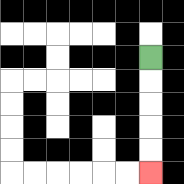{'start': '[6, 2]', 'end': '[6, 7]', 'path_directions': 'D,D,D,D,D', 'path_coordinates': '[[6, 2], [6, 3], [6, 4], [6, 5], [6, 6], [6, 7]]'}